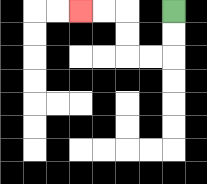{'start': '[7, 0]', 'end': '[3, 0]', 'path_directions': 'D,D,L,L,U,U,L,L', 'path_coordinates': '[[7, 0], [7, 1], [7, 2], [6, 2], [5, 2], [5, 1], [5, 0], [4, 0], [3, 0]]'}